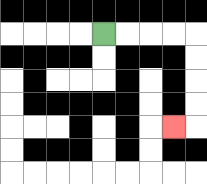{'start': '[4, 1]', 'end': '[7, 5]', 'path_directions': 'R,R,R,R,D,D,D,D,L', 'path_coordinates': '[[4, 1], [5, 1], [6, 1], [7, 1], [8, 1], [8, 2], [8, 3], [8, 4], [8, 5], [7, 5]]'}